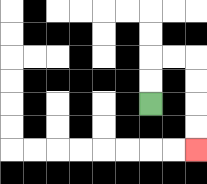{'start': '[6, 4]', 'end': '[8, 6]', 'path_directions': 'U,U,R,R,D,D,D,D', 'path_coordinates': '[[6, 4], [6, 3], [6, 2], [7, 2], [8, 2], [8, 3], [8, 4], [8, 5], [8, 6]]'}